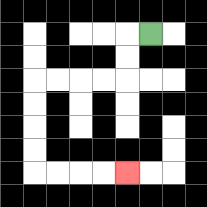{'start': '[6, 1]', 'end': '[5, 7]', 'path_directions': 'L,D,D,L,L,L,L,D,D,D,D,R,R,R,R', 'path_coordinates': '[[6, 1], [5, 1], [5, 2], [5, 3], [4, 3], [3, 3], [2, 3], [1, 3], [1, 4], [1, 5], [1, 6], [1, 7], [2, 7], [3, 7], [4, 7], [5, 7]]'}